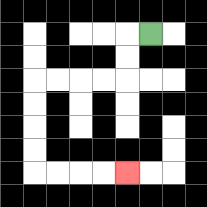{'start': '[6, 1]', 'end': '[5, 7]', 'path_directions': 'L,D,D,L,L,L,L,D,D,D,D,R,R,R,R', 'path_coordinates': '[[6, 1], [5, 1], [5, 2], [5, 3], [4, 3], [3, 3], [2, 3], [1, 3], [1, 4], [1, 5], [1, 6], [1, 7], [2, 7], [3, 7], [4, 7], [5, 7]]'}